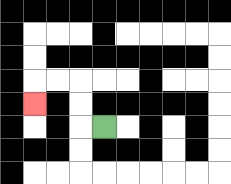{'start': '[4, 5]', 'end': '[1, 4]', 'path_directions': 'L,U,U,L,L,D', 'path_coordinates': '[[4, 5], [3, 5], [3, 4], [3, 3], [2, 3], [1, 3], [1, 4]]'}